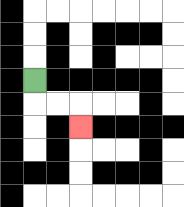{'start': '[1, 3]', 'end': '[3, 5]', 'path_directions': 'D,R,R,D', 'path_coordinates': '[[1, 3], [1, 4], [2, 4], [3, 4], [3, 5]]'}